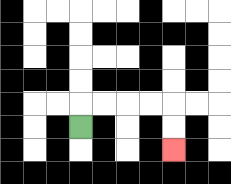{'start': '[3, 5]', 'end': '[7, 6]', 'path_directions': 'U,R,R,R,R,D,D', 'path_coordinates': '[[3, 5], [3, 4], [4, 4], [5, 4], [6, 4], [7, 4], [7, 5], [7, 6]]'}